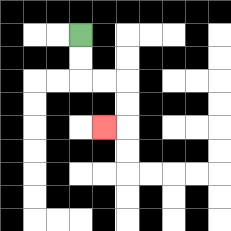{'start': '[3, 1]', 'end': '[4, 5]', 'path_directions': 'D,D,R,R,D,D,L', 'path_coordinates': '[[3, 1], [3, 2], [3, 3], [4, 3], [5, 3], [5, 4], [5, 5], [4, 5]]'}